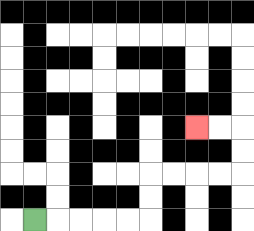{'start': '[1, 9]', 'end': '[8, 5]', 'path_directions': 'R,R,R,R,R,U,U,R,R,R,R,U,U,L,L', 'path_coordinates': '[[1, 9], [2, 9], [3, 9], [4, 9], [5, 9], [6, 9], [6, 8], [6, 7], [7, 7], [8, 7], [9, 7], [10, 7], [10, 6], [10, 5], [9, 5], [8, 5]]'}